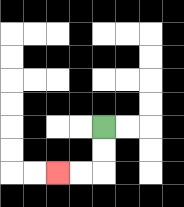{'start': '[4, 5]', 'end': '[2, 7]', 'path_directions': 'D,D,L,L', 'path_coordinates': '[[4, 5], [4, 6], [4, 7], [3, 7], [2, 7]]'}